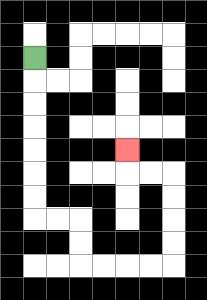{'start': '[1, 2]', 'end': '[5, 6]', 'path_directions': 'D,D,D,D,D,D,D,R,R,D,D,R,R,R,R,U,U,U,U,L,L,U', 'path_coordinates': '[[1, 2], [1, 3], [1, 4], [1, 5], [1, 6], [1, 7], [1, 8], [1, 9], [2, 9], [3, 9], [3, 10], [3, 11], [4, 11], [5, 11], [6, 11], [7, 11], [7, 10], [7, 9], [7, 8], [7, 7], [6, 7], [5, 7], [5, 6]]'}